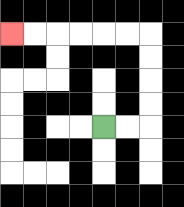{'start': '[4, 5]', 'end': '[0, 1]', 'path_directions': 'R,R,U,U,U,U,L,L,L,L,L,L', 'path_coordinates': '[[4, 5], [5, 5], [6, 5], [6, 4], [6, 3], [6, 2], [6, 1], [5, 1], [4, 1], [3, 1], [2, 1], [1, 1], [0, 1]]'}